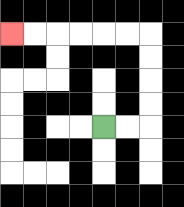{'start': '[4, 5]', 'end': '[0, 1]', 'path_directions': 'R,R,U,U,U,U,L,L,L,L,L,L', 'path_coordinates': '[[4, 5], [5, 5], [6, 5], [6, 4], [6, 3], [6, 2], [6, 1], [5, 1], [4, 1], [3, 1], [2, 1], [1, 1], [0, 1]]'}